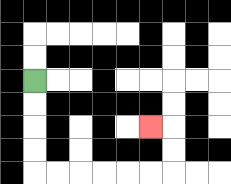{'start': '[1, 3]', 'end': '[6, 5]', 'path_directions': 'D,D,D,D,R,R,R,R,R,R,U,U,L', 'path_coordinates': '[[1, 3], [1, 4], [1, 5], [1, 6], [1, 7], [2, 7], [3, 7], [4, 7], [5, 7], [6, 7], [7, 7], [7, 6], [7, 5], [6, 5]]'}